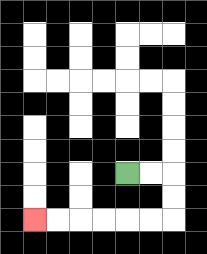{'start': '[5, 7]', 'end': '[1, 9]', 'path_directions': 'R,R,D,D,L,L,L,L,L,L', 'path_coordinates': '[[5, 7], [6, 7], [7, 7], [7, 8], [7, 9], [6, 9], [5, 9], [4, 9], [3, 9], [2, 9], [1, 9]]'}